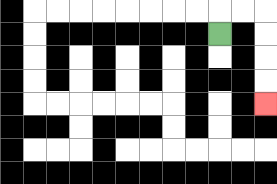{'start': '[9, 1]', 'end': '[11, 4]', 'path_directions': 'U,R,R,D,D,D,D', 'path_coordinates': '[[9, 1], [9, 0], [10, 0], [11, 0], [11, 1], [11, 2], [11, 3], [11, 4]]'}